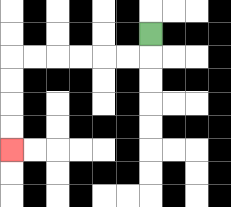{'start': '[6, 1]', 'end': '[0, 6]', 'path_directions': 'D,L,L,L,L,L,L,D,D,D,D', 'path_coordinates': '[[6, 1], [6, 2], [5, 2], [4, 2], [3, 2], [2, 2], [1, 2], [0, 2], [0, 3], [0, 4], [0, 5], [0, 6]]'}